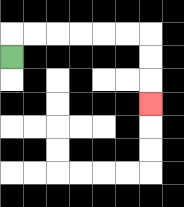{'start': '[0, 2]', 'end': '[6, 4]', 'path_directions': 'U,R,R,R,R,R,R,D,D,D', 'path_coordinates': '[[0, 2], [0, 1], [1, 1], [2, 1], [3, 1], [4, 1], [5, 1], [6, 1], [6, 2], [6, 3], [6, 4]]'}